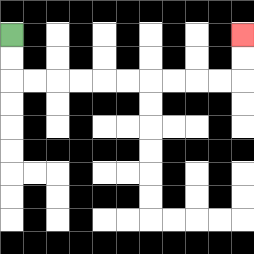{'start': '[0, 1]', 'end': '[10, 1]', 'path_directions': 'D,D,R,R,R,R,R,R,R,R,R,R,U,U', 'path_coordinates': '[[0, 1], [0, 2], [0, 3], [1, 3], [2, 3], [3, 3], [4, 3], [5, 3], [6, 3], [7, 3], [8, 3], [9, 3], [10, 3], [10, 2], [10, 1]]'}